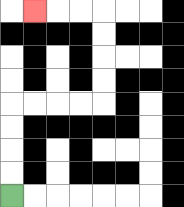{'start': '[0, 8]', 'end': '[1, 0]', 'path_directions': 'U,U,U,U,R,R,R,R,U,U,U,U,L,L,L', 'path_coordinates': '[[0, 8], [0, 7], [0, 6], [0, 5], [0, 4], [1, 4], [2, 4], [3, 4], [4, 4], [4, 3], [4, 2], [4, 1], [4, 0], [3, 0], [2, 0], [1, 0]]'}